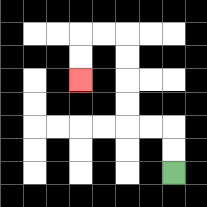{'start': '[7, 7]', 'end': '[3, 3]', 'path_directions': 'U,U,L,L,U,U,U,U,L,L,D,D', 'path_coordinates': '[[7, 7], [7, 6], [7, 5], [6, 5], [5, 5], [5, 4], [5, 3], [5, 2], [5, 1], [4, 1], [3, 1], [3, 2], [3, 3]]'}